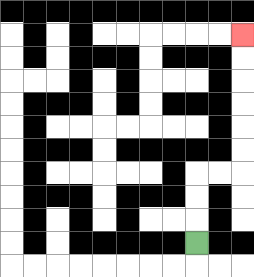{'start': '[8, 10]', 'end': '[10, 1]', 'path_directions': 'U,U,U,R,R,U,U,U,U,U,U', 'path_coordinates': '[[8, 10], [8, 9], [8, 8], [8, 7], [9, 7], [10, 7], [10, 6], [10, 5], [10, 4], [10, 3], [10, 2], [10, 1]]'}